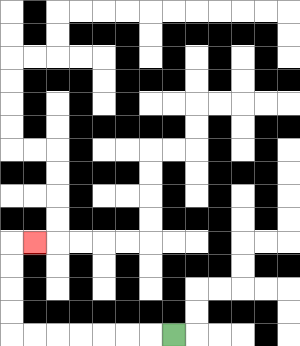{'start': '[7, 14]', 'end': '[1, 10]', 'path_directions': 'L,L,L,L,L,L,L,U,U,U,U,R', 'path_coordinates': '[[7, 14], [6, 14], [5, 14], [4, 14], [3, 14], [2, 14], [1, 14], [0, 14], [0, 13], [0, 12], [0, 11], [0, 10], [1, 10]]'}